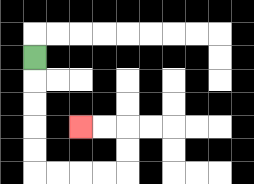{'start': '[1, 2]', 'end': '[3, 5]', 'path_directions': 'D,D,D,D,D,R,R,R,R,U,U,L,L', 'path_coordinates': '[[1, 2], [1, 3], [1, 4], [1, 5], [1, 6], [1, 7], [2, 7], [3, 7], [4, 7], [5, 7], [5, 6], [5, 5], [4, 5], [3, 5]]'}